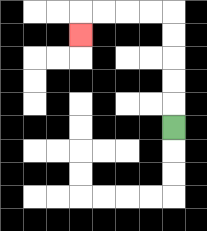{'start': '[7, 5]', 'end': '[3, 1]', 'path_directions': 'U,U,U,U,U,L,L,L,L,D', 'path_coordinates': '[[7, 5], [7, 4], [7, 3], [7, 2], [7, 1], [7, 0], [6, 0], [5, 0], [4, 0], [3, 0], [3, 1]]'}